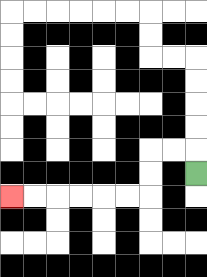{'start': '[8, 7]', 'end': '[0, 8]', 'path_directions': 'U,L,L,D,D,L,L,L,L,L,L', 'path_coordinates': '[[8, 7], [8, 6], [7, 6], [6, 6], [6, 7], [6, 8], [5, 8], [4, 8], [3, 8], [2, 8], [1, 8], [0, 8]]'}